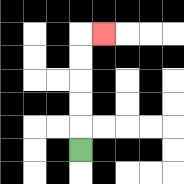{'start': '[3, 6]', 'end': '[4, 1]', 'path_directions': 'U,U,U,U,U,R', 'path_coordinates': '[[3, 6], [3, 5], [3, 4], [3, 3], [3, 2], [3, 1], [4, 1]]'}